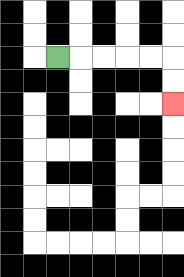{'start': '[2, 2]', 'end': '[7, 4]', 'path_directions': 'R,R,R,R,R,D,D', 'path_coordinates': '[[2, 2], [3, 2], [4, 2], [5, 2], [6, 2], [7, 2], [7, 3], [7, 4]]'}